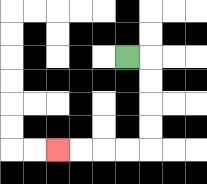{'start': '[5, 2]', 'end': '[2, 6]', 'path_directions': 'R,D,D,D,D,L,L,L,L', 'path_coordinates': '[[5, 2], [6, 2], [6, 3], [6, 4], [6, 5], [6, 6], [5, 6], [4, 6], [3, 6], [2, 6]]'}